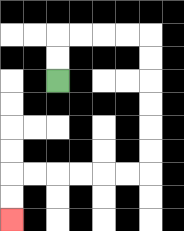{'start': '[2, 3]', 'end': '[0, 9]', 'path_directions': 'U,U,R,R,R,R,D,D,D,D,D,D,L,L,L,L,L,L,D,D', 'path_coordinates': '[[2, 3], [2, 2], [2, 1], [3, 1], [4, 1], [5, 1], [6, 1], [6, 2], [6, 3], [6, 4], [6, 5], [6, 6], [6, 7], [5, 7], [4, 7], [3, 7], [2, 7], [1, 7], [0, 7], [0, 8], [0, 9]]'}